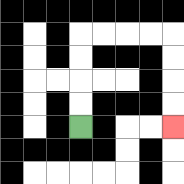{'start': '[3, 5]', 'end': '[7, 5]', 'path_directions': 'U,U,U,U,R,R,R,R,D,D,D,D', 'path_coordinates': '[[3, 5], [3, 4], [3, 3], [3, 2], [3, 1], [4, 1], [5, 1], [6, 1], [7, 1], [7, 2], [7, 3], [7, 4], [7, 5]]'}